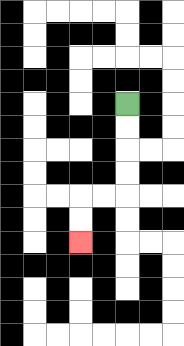{'start': '[5, 4]', 'end': '[3, 10]', 'path_directions': 'D,D,D,D,L,L,D,D', 'path_coordinates': '[[5, 4], [5, 5], [5, 6], [5, 7], [5, 8], [4, 8], [3, 8], [3, 9], [3, 10]]'}